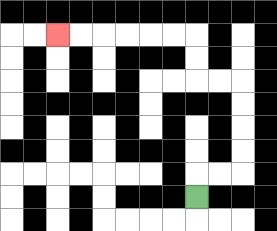{'start': '[8, 8]', 'end': '[2, 1]', 'path_directions': 'U,R,R,U,U,U,U,L,L,U,U,L,L,L,L,L,L', 'path_coordinates': '[[8, 8], [8, 7], [9, 7], [10, 7], [10, 6], [10, 5], [10, 4], [10, 3], [9, 3], [8, 3], [8, 2], [8, 1], [7, 1], [6, 1], [5, 1], [4, 1], [3, 1], [2, 1]]'}